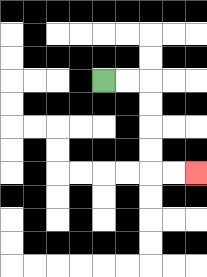{'start': '[4, 3]', 'end': '[8, 7]', 'path_directions': 'R,R,D,D,D,D,R,R', 'path_coordinates': '[[4, 3], [5, 3], [6, 3], [6, 4], [6, 5], [6, 6], [6, 7], [7, 7], [8, 7]]'}